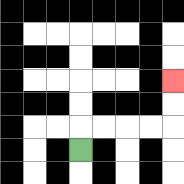{'start': '[3, 6]', 'end': '[7, 3]', 'path_directions': 'U,R,R,R,R,U,U', 'path_coordinates': '[[3, 6], [3, 5], [4, 5], [5, 5], [6, 5], [7, 5], [7, 4], [7, 3]]'}